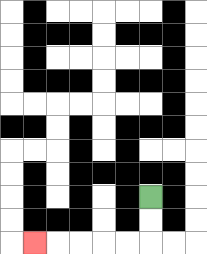{'start': '[6, 8]', 'end': '[1, 10]', 'path_directions': 'D,D,L,L,L,L,L', 'path_coordinates': '[[6, 8], [6, 9], [6, 10], [5, 10], [4, 10], [3, 10], [2, 10], [1, 10]]'}